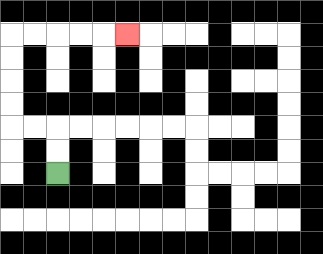{'start': '[2, 7]', 'end': '[5, 1]', 'path_directions': 'U,U,L,L,U,U,U,U,R,R,R,R,R', 'path_coordinates': '[[2, 7], [2, 6], [2, 5], [1, 5], [0, 5], [0, 4], [0, 3], [0, 2], [0, 1], [1, 1], [2, 1], [3, 1], [4, 1], [5, 1]]'}